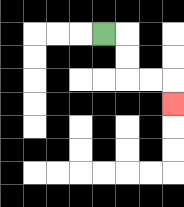{'start': '[4, 1]', 'end': '[7, 4]', 'path_directions': 'R,D,D,R,R,D', 'path_coordinates': '[[4, 1], [5, 1], [5, 2], [5, 3], [6, 3], [7, 3], [7, 4]]'}